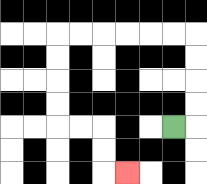{'start': '[7, 5]', 'end': '[5, 7]', 'path_directions': 'R,U,U,U,U,L,L,L,L,L,L,D,D,D,D,R,R,D,D,R', 'path_coordinates': '[[7, 5], [8, 5], [8, 4], [8, 3], [8, 2], [8, 1], [7, 1], [6, 1], [5, 1], [4, 1], [3, 1], [2, 1], [2, 2], [2, 3], [2, 4], [2, 5], [3, 5], [4, 5], [4, 6], [4, 7], [5, 7]]'}